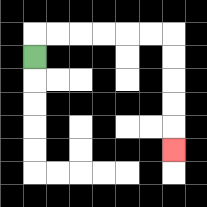{'start': '[1, 2]', 'end': '[7, 6]', 'path_directions': 'U,R,R,R,R,R,R,D,D,D,D,D', 'path_coordinates': '[[1, 2], [1, 1], [2, 1], [3, 1], [4, 1], [5, 1], [6, 1], [7, 1], [7, 2], [7, 3], [7, 4], [7, 5], [7, 6]]'}